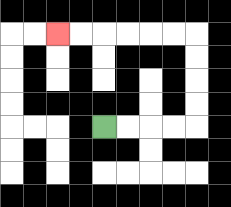{'start': '[4, 5]', 'end': '[2, 1]', 'path_directions': 'R,R,R,R,U,U,U,U,L,L,L,L,L,L', 'path_coordinates': '[[4, 5], [5, 5], [6, 5], [7, 5], [8, 5], [8, 4], [8, 3], [8, 2], [8, 1], [7, 1], [6, 1], [5, 1], [4, 1], [3, 1], [2, 1]]'}